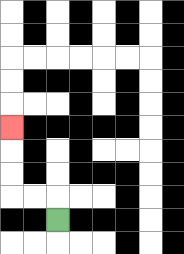{'start': '[2, 9]', 'end': '[0, 5]', 'path_directions': 'U,L,L,U,U,U', 'path_coordinates': '[[2, 9], [2, 8], [1, 8], [0, 8], [0, 7], [0, 6], [0, 5]]'}